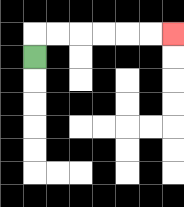{'start': '[1, 2]', 'end': '[7, 1]', 'path_directions': 'U,R,R,R,R,R,R', 'path_coordinates': '[[1, 2], [1, 1], [2, 1], [3, 1], [4, 1], [5, 1], [6, 1], [7, 1]]'}